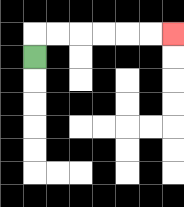{'start': '[1, 2]', 'end': '[7, 1]', 'path_directions': 'U,R,R,R,R,R,R', 'path_coordinates': '[[1, 2], [1, 1], [2, 1], [3, 1], [4, 1], [5, 1], [6, 1], [7, 1]]'}